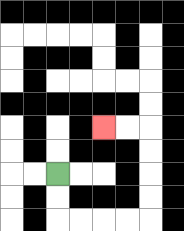{'start': '[2, 7]', 'end': '[4, 5]', 'path_directions': 'D,D,R,R,R,R,U,U,U,U,L,L', 'path_coordinates': '[[2, 7], [2, 8], [2, 9], [3, 9], [4, 9], [5, 9], [6, 9], [6, 8], [6, 7], [6, 6], [6, 5], [5, 5], [4, 5]]'}